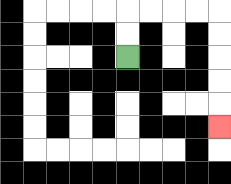{'start': '[5, 2]', 'end': '[9, 5]', 'path_directions': 'U,U,R,R,R,R,D,D,D,D,D', 'path_coordinates': '[[5, 2], [5, 1], [5, 0], [6, 0], [7, 0], [8, 0], [9, 0], [9, 1], [9, 2], [9, 3], [9, 4], [9, 5]]'}